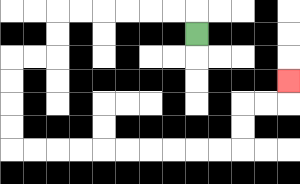{'start': '[8, 1]', 'end': '[12, 3]', 'path_directions': 'U,L,L,L,L,L,L,D,D,L,L,D,D,D,D,R,R,R,R,R,R,R,R,R,R,U,U,R,R,U', 'path_coordinates': '[[8, 1], [8, 0], [7, 0], [6, 0], [5, 0], [4, 0], [3, 0], [2, 0], [2, 1], [2, 2], [1, 2], [0, 2], [0, 3], [0, 4], [0, 5], [0, 6], [1, 6], [2, 6], [3, 6], [4, 6], [5, 6], [6, 6], [7, 6], [8, 6], [9, 6], [10, 6], [10, 5], [10, 4], [11, 4], [12, 4], [12, 3]]'}